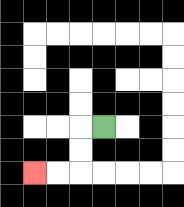{'start': '[4, 5]', 'end': '[1, 7]', 'path_directions': 'L,D,D,L,L', 'path_coordinates': '[[4, 5], [3, 5], [3, 6], [3, 7], [2, 7], [1, 7]]'}